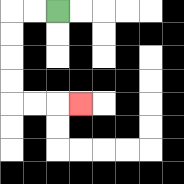{'start': '[2, 0]', 'end': '[3, 4]', 'path_directions': 'L,L,D,D,D,D,R,R,R', 'path_coordinates': '[[2, 0], [1, 0], [0, 0], [0, 1], [0, 2], [0, 3], [0, 4], [1, 4], [2, 4], [3, 4]]'}